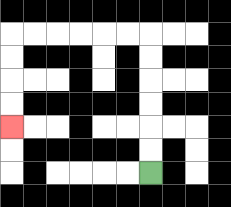{'start': '[6, 7]', 'end': '[0, 5]', 'path_directions': 'U,U,U,U,U,U,L,L,L,L,L,L,D,D,D,D', 'path_coordinates': '[[6, 7], [6, 6], [6, 5], [6, 4], [6, 3], [6, 2], [6, 1], [5, 1], [4, 1], [3, 1], [2, 1], [1, 1], [0, 1], [0, 2], [0, 3], [0, 4], [0, 5]]'}